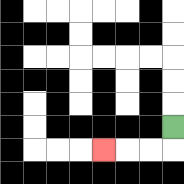{'start': '[7, 5]', 'end': '[4, 6]', 'path_directions': 'D,L,L,L', 'path_coordinates': '[[7, 5], [7, 6], [6, 6], [5, 6], [4, 6]]'}